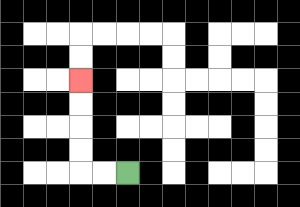{'start': '[5, 7]', 'end': '[3, 3]', 'path_directions': 'L,L,U,U,U,U', 'path_coordinates': '[[5, 7], [4, 7], [3, 7], [3, 6], [3, 5], [3, 4], [3, 3]]'}